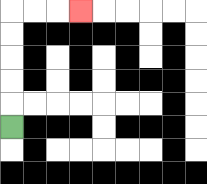{'start': '[0, 5]', 'end': '[3, 0]', 'path_directions': 'U,U,U,U,U,R,R,R', 'path_coordinates': '[[0, 5], [0, 4], [0, 3], [0, 2], [0, 1], [0, 0], [1, 0], [2, 0], [3, 0]]'}